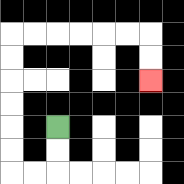{'start': '[2, 5]', 'end': '[6, 3]', 'path_directions': 'D,D,L,L,U,U,U,U,U,U,R,R,R,R,R,R,D,D', 'path_coordinates': '[[2, 5], [2, 6], [2, 7], [1, 7], [0, 7], [0, 6], [0, 5], [0, 4], [0, 3], [0, 2], [0, 1], [1, 1], [2, 1], [3, 1], [4, 1], [5, 1], [6, 1], [6, 2], [6, 3]]'}